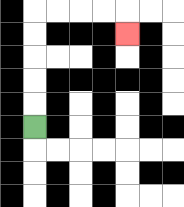{'start': '[1, 5]', 'end': '[5, 1]', 'path_directions': 'U,U,U,U,U,R,R,R,R,D', 'path_coordinates': '[[1, 5], [1, 4], [1, 3], [1, 2], [1, 1], [1, 0], [2, 0], [3, 0], [4, 0], [5, 0], [5, 1]]'}